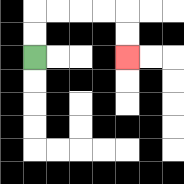{'start': '[1, 2]', 'end': '[5, 2]', 'path_directions': 'U,U,R,R,R,R,D,D', 'path_coordinates': '[[1, 2], [1, 1], [1, 0], [2, 0], [3, 0], [4, 0], [5, 0], [5, 1], [5, 2]]'}